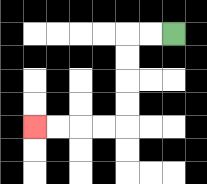{'start': '[7, 1]', 'end': '[1, 5]', 'path_directions': 'L,L,D,D,D,D,L,L,L,L', 'path_coordinates': '[[7, 1], [6, 1], [5, 1], [5, 2], [5, 3], [5, 4], [5, 5], [4, 5], [3, 5], [2, 5], [1, 5]]'}